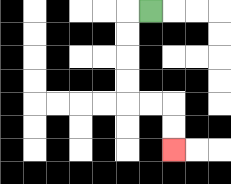{'start': '[6, 0]', 'end': '[7, 6]', 'path_directions': 'L,D,D,D,D,R,R,D,D', 'path_coordinates': '[[6, 0], [5, 0], [5, 1], [5, 2], [5, 3], [5, 4], [6, 4], [7, 4], [7, 5], [7, 6]]'}